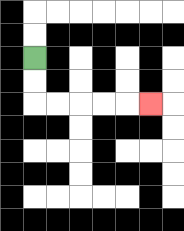{'start': '[1, 2]', 'end': '[6, 4]', 'path_directions': 'D,D,R,R,R,R,R', 'path_coordinates': '[[1, 2], [1, 3], [1, 4], [2, 4], [3, 4], [4, 4], [5, 4], [6, 4]]'}